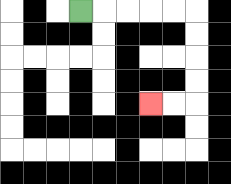{'start': '[3, 0]', 'end': '[6, 4]', 'path_directions': 'R,R,R,R,R,D,D,D,D,L,L', 'path_coordinates': '[[3, 0], [4, 0], [5, 0], [6, 0], [7, 0], [8, 0], [8, 1], [8, 2], [8, 3], [8, 4], [7, 4], [6, 4]]'}